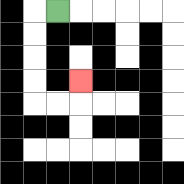{'start': '[2, 0]', 'end': '[3, 3]', 'path_directions': 'L,D,D,D,D,R,R,U', 'path_coordinates': '[[2, 0], [1, 0], [1, 1], [1, 2], [1, 3], [1, 4], [2, 4], [3, 4], [3, 3]]'}